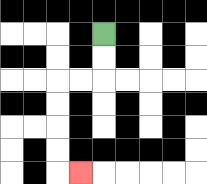{'start': '[4, 1]', 'end': '[3, 7]', 'path_directions': 'D,D,L,L,D,D,D,D,R', 'path_coordinates': '[[4, 1], [4, 2], [4, 3], [3, 3], [2, 3], [2, 4], [2, 5], [2, 6], [2, 7], [3, 7]]'}